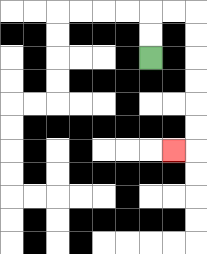{'start': '[6, 2]', 'end': '[7, 6]', 'path_directions': 'U,U,R,R,D,D,D,D,D,D,L', 'path_coordinates': '[[6, 2], [6, 1], [6, 0], [7, 0], [8, 0], [8, 1], [8, 2], [8, 3], [8, 4], [8, 5], [8, 6], [7, 6]]'}